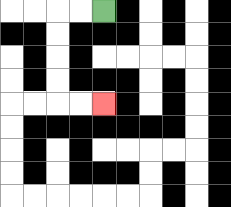{'start': '[4, 0]', 'end': '[4, 4]', 'path_directions': 'L,L,D,D,D,D,R,R', 'path_coordinates': '[[4, 0], [3, 0], [2, 0], [2, 1], [2, 2], [2, 3], [2, 4], [3, 4], [4, 4]]'}